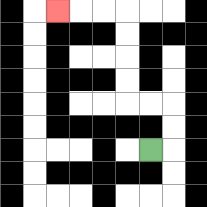{'start': '[6, 6]', 'end': '[2, 0]', 'path_directions': 'R,U,U,L,L,U,U,U,U,L,L,L', 'path_coordinates': '[[6, 6], [7, 6], [7, 5], [7, 4], [6, 4], [5, 4], [5, 3], [5, 2], [5, 1], [5, 0], [4, 0], [3, 0], [2, 0]]'}